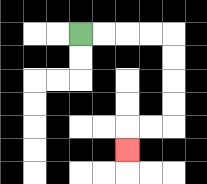{'start': '[3, 1]', 'end': '[5, 6]', 'path_directions': 'R,R,R,R,D,D,D,D,L,L,D', 'path_coordinates': '[[3, 1], [4, 1], [5, 1], [6, 1], [7, 1], [7, 2], [7, 3], [7, 4], [7, 5], [6, 5], [5, 5], [5, 6]]'}